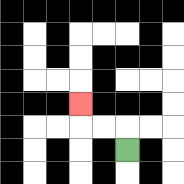{'start': '[5, 6]', 'end': '[3, 4]', 'path_directions': 'U,L,L,U', 'path_coordinates': '[[5, 6], [5, 5], [4, 5], [3, 5], [3, 4]]'}